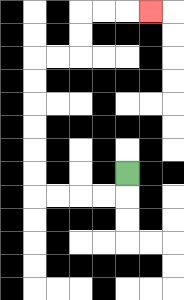{'start': '[5, 7]', 'end': '[6, 0]', 'path_directions': 'D,L,L,L,L,U,U,U,U,U,U,R,R,U,U,R,R,R', 'path_coordinates': '[[5, 7], [5, 8], [4, 8], [3, 8], [2, 8], [1, 8], [1, 7], [1, 6], [1, 5], [1, 4], [1, 3], [1, 2], [2, 2], [3, 2], [3, 1], [3, 0], [4, 0], [5, 0], [6, 0]]'}